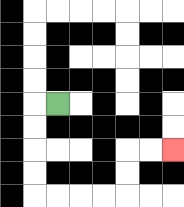{'start': '[2, 4]', 'end': '[7, 6]', 'path_directions': 'L,D,D,D,D,R,R,R,R,U,U,R,R', 'path_coordinates': '[[2, 4], [1, 4], [1, 5], [1, 6], [1, 7], [1, 8], [2, 8], [3, 8], [4, 8], [5, 8], [5, 7], [5, 6], [6, 6], [7, 6]]'}